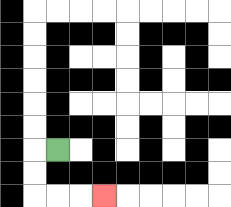{'start': '[2, 6]', 'end': '[4, 8]', 'path_directions': 'L,D,D,R,R,R', 'path_coordinates': '[[2, 6], [1, 6], [1, 7], [1, 8], [2, 8], [3, 8], [4, 8]]'}